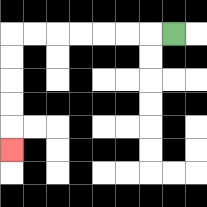{'start': '[7, 1]', 'end': '[0, 6]', 'path_directions': 'L,L,L,L,L,L,L,D,D,D,D,D', 'path_coordinates': '[[7, 1], [6, 1], [5, 1], [4, 1], [3, 1], [2, 1], [1, 1], [0, 1], [0, 2], [0, 3], [0, 4], [0, 5], [0, 6]]'}